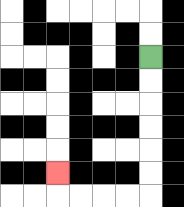{'start': '[6, 2]', 'end': '[2, 7]', 'path_directions': 'D,D,D,D,D,D,L,L,L,L,U', 'path_coordinates': '[[6, 2], [6, 3], [6, 4], [6, 5], [6, 6], [6, 7], [6, 8], [5, 8], [4, 8], [3, 8], [2, 8], [2, 7]]'}